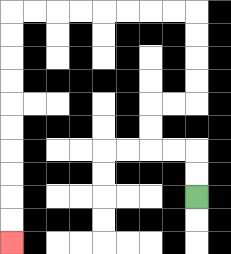{'start': '[8, 8]', 'end': '[0, 10]', 'path_directions': 'U,U,L,L,U,U,R,R,U,U,U,U,L,L,L,L,L,L,L,L,D,D,D,D,D,D,D,D,D,D', 'path_coordinates': '[[8, 8], [8, 7], [8, 6], [7, 6], [6, 6], [6, 5], [6, 4], [7, 4], [8, 4], [8, 3], [8, 2], [8, 1], [8, 0], [7, 0], [6, 0], [5, 0], [4, 0], [3, 0], [2, 0], [1, 0], [0, 0], [0, 1], [0, 2], [0, 3], [0, 4], [0, 5], [0, 6], [0, 7], [0, 8], [0, 9], [0, 10]]'}